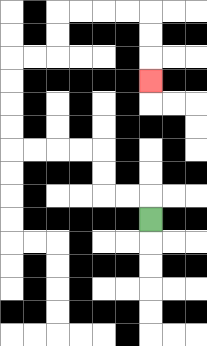{'start': '[6, 9]', 'end': '[6, 3]', 'path_directions': 'U,L,L,U,U,L,L,L,L,U,U,U,U,R,R,U,U,R,R,R,R,D,D,D', 'path_coordinates': '[[6, 9], [6, 8], [5, 8], [4, 8], [4, 7], [4, 6], [3, 6], [2, 6], [1, 6], [0, 6], [0, 5], [0, 4], [0, 3], [0, 2], [1, 2], [2, 2], [2, 1], [2, 0], [3, 0], [4, 0], [5, 0], [6, 0], [6, 1], [6, 2], [6, 3]]'}